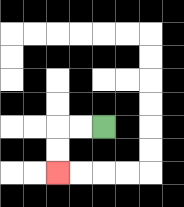{'start': '[4, 5]', 'end': '[2, 7]', 'path_directions': 'L,L,D,D', 'path_coordinates': '[[4, 5], [3, 5], [2, 5], [2, 6], [2, 7]]'}